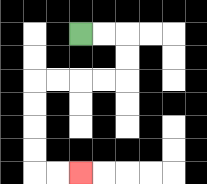{'start': '[3, 1]', 'end': '[3, 7]', 'path_directions': 'R,R,D,D,L,L,L,L,D,D,D,D,R,R', 'path_coordinates': '[[3, 1], [4, 1], [5, 1], [5, 2], [5, 3], [4, 3], [3, 3], [2, 3], [1, 3], [1, 4], [1, 5], [1, 6], [1, 7], [2, 7], [3, 7]]'}